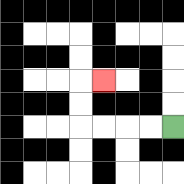{'start': '[7, 5]', 'end': '[4, 3]', 'path_directions': 'L,L,L,L,U,U,R', 'path_coordinates': '[[7, 5], [6, 5], [5, 5], [4, 5], [3, 5], [3, 4], [3, 3], [4, 3]]'}